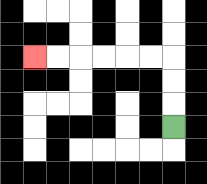{'start': '[7, 5]', 'end': '[1, 2]', 'path_directions': 'U,U,U,L,L,L,L,L,L', 'path_coordinates': '[[7, 5], [7, 4], [7, 3], [7, 2], [6, 2], [5, 2], [4, 2], [3, 2], [2, 2], [1, 2]]'}